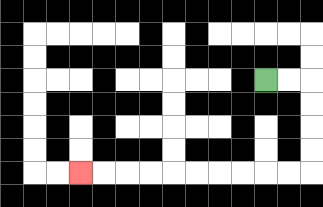{'start': '[11, 3]', 'end': '[3, 7]', 'path_directions': 'R,R,D,D,D,D,L,L,L,L,L,L,L,L,L,L', 'path_coordinates': '[[11, 3], [12, 3], [13, 3], [13, 4], [13, 5], [13, 6], [13, 7], [12, 7], [11, 7], [10, 7], [9, 7], [8, 7], [7, 7], [6, 7], [5, 7], [4, 7], [3, 7]]'}